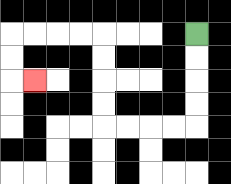{'start': '[8, 1]', 'end': '[1, 3]', 'path_directions': 'D,D,D,D,L,L,L,L,U,U,U,U,L,L,L,L,D,D,R', 'path_coordinates': '[[8, 1], [8, 2], [8, 3], [8, 4], [8, 5], [7, 5], [6, 5], [5, 5], [4, 5], [4, 4], [4, 3], [4, 2], [4, 1], [3, 1], [2, 1], [1, 1], [0, 1], [0, 2], [0, 3], [1, 3]]'}